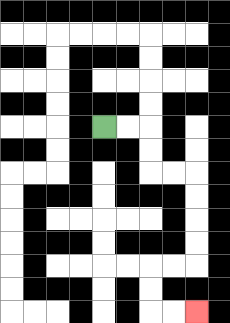{'start': '[4, 5]', 'end': '[8, 13]', 'path_directions': 'R,R,D,D,R,R,D,D,D,D,L,L,D,D,R,R', 'path_coordinates': '[[4, 5], [5, 5], [6, 5], [6, 6], [6, 7], [7, 7], [8, 7], [8, 8], [8, 9], [8, 10], [8, 11], [7, 11], [6, 11], [6, 12], [6, 13], [7, 13], [8, 13]]'}